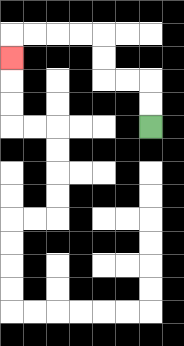{'start': '[6, 5]', 'end': '[0, 2]', 'path_directions': 'U,U,L,L,U,U,L,L,L,L,D', 'path_coordinates': '[[6, 5], [6, 4], [6, 3], [5, 3], [4, 3], [4, 2], [4, 1], [3, 1], [2, 1], [1, 1], [0, 1], [0, 2]]'}